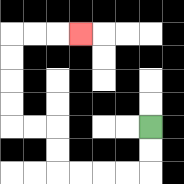{'start': '[6, 5]', 'end': '[3, 1]', 'path_directions': 'D,D,L,L,L,L,U,U,L,L,U,U,U,U,R,R,R', 'path_coordinates': '[[6, 5], [6, 6], [6, 7], [5, 7], [4, 7], [3, 7], [2, 7], [2, 6], [2, 5], [1, 5], [0, 5], [0, 4], [0, 3], [0, 2], [0, 1], [1, 1], [2, 1], [3, 1]]'}